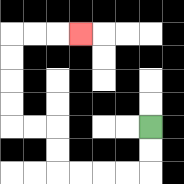{'start': '[6, 5]', 'end': '[3, 1]', 'path_directions': 'D,D,L,L,L,L,U,U,L,L,U,U,U,U,R,R,R', 'path_coordinates': '[[6, 5], [6, 6], [6, 7], [5, 7], [4, 7], [3, 7], [2, 7], [2, 6], [2, 5], [1, 5], [0, 5], [0, 4], [0, 3], [0, 2], [0, 1], [1, 1], [2, 1], [3, 1]]'}